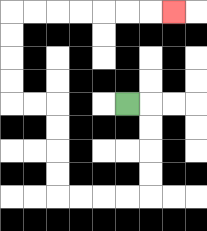{'start': '[5, 4]', 'end': '[7, 0]', 'path_directions': 'R,D,D,D,D,L,L,L,L,U,U,U,U,L,L,U,U,U,U,R,R,R,R,R,R,R', 'path_coordinates': '[[5, 4], [6, 4], [6, 5], [6, 6], [6, 7], [6, 8], [5, 8], [4, 8], [3, 8], [2, 8], [2, 7], [2, 6], [2, 5], [2, 4], [1, 4], [0, 4], [0, 3], [0, 2], [0, 1], [0, 0], [1, 0], [2, 0], [3, 0], [4, 0], [5, 0], [6, 0], [7, 0]]'}